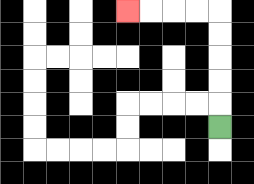{'start': '[9, 5]', 'end': '[5, 0]', 'path_directions': 'U,U,U,U,U,L,L,L,L', 'path_coordinates': '[[9, 5], [9, 4], [9, 3], [9, 2], [9, 1], [9, 0], [8, 0], [7, 0], [6, 0], [5, 0]]'}